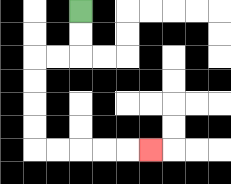{'start': '[3, 0]', 'end': '[6, 6]', 'path_directions': 'D,D,L,L,D,D,D,D,R,R,R,R,R', 'path_coordinates': '[[3, 0], [3, 1], [3, 2], [2, 2], [1, 2], [1, 3], [1, 4], [1, 5], [1, 6], [2, 6], [3, 6], [4, 6], [5, 6], [6, 6]]'}